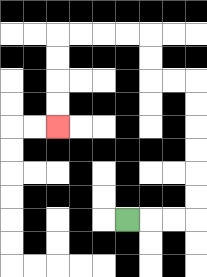{'start': '[5, 9]', 'end': '[2, 5]', 'path_directions': 'R,R,R,U,U,U,U,U,U,L,L,U,U,L,L,L,L,D,D,D,D', 'path_coordinates': '[[5, 9], [6, 9], [7, 9], [8, 9], [8, 8], [8, 7], [8, 6], [8, 5], [8, 4], [8, 3], [7, 3], [6, 3], [6, 2], [6, 1], [5, 1], [4, 1], [3, 1], [2, 1], [2, 2], [2, 3], [2, 4], [2, 5]]'}